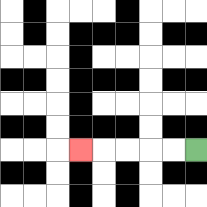{'start': '[8, 6]', 'end': '[3, 6]', 'path_directions': 'L,L,L,L,L', 'path_coordinates': '[[8, 6], [7, 6], [6, 6], [5, 6], [4, 6], [3, 6]]'}